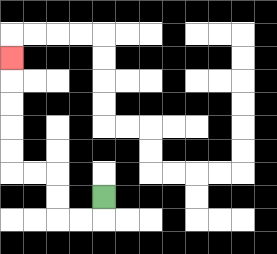{'start': '[4, 8]', 'end': '[0, 2]', 'path_directions': 'D,L,L,U,U,L,L,U,U,U,U,U', 'path_coordinates': '[[4, 8], [4, 9], [3, 9], [2, 9], [2, 8], [2, 7], [1, 7], [0, 7], [0, 6], [0, 5], [0, 4], [0, 3], [0, 2]]'}